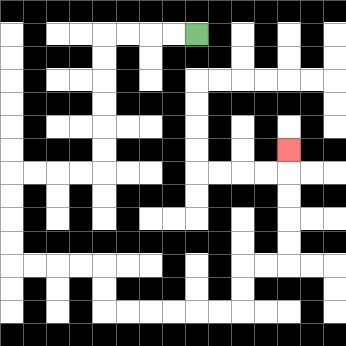{'start': '[8, 1]', 'end': '[12, 6]', 'path_directions': 'L,L,L,L,D,D,D,D,D,D,L,L,L,L,D,D,D,D,R,R,R,R,D,D,R,R,R,R,R,R,U,U,R,R,U,U,U,U,U', 'path_coordinates': '[[8, 1], [7, 1], [6, 1], [5, 1], [4, 1], [4, 2], [4, 3], [4, 4], [4, 5], [4, 6], [4, 7], [3, 7], [2, 7], [1, 7], [0, 7], [0, 8], [0, 9], [0, 10], [0, 11], [1, 11], [2, 11], [3, 11], [4, 11], [4, 12], [4, 13], [5, 13], [6, 13], [7, 13], [8, 13], [9, 13], [10, 13], [10, 12], [10, 11], [11, 11], [12, 11], [12, 10], [12, 9], [12, 8], [12, 7], [12, 6]]'}